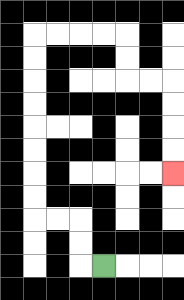{'start': '[4, 11]', 'end': '[7, 7]', 'path_directions': 'L,U,U,L,L,U,U,U,U,U,U,U,U,R,R,R,R,D,D,R,R,D,D,D,D', 'path_coordinates': '[[4, 11], [3, 11], [3, 10], [3, 9], [2, 9], [1, 9], [1, 8], [1, 7], [1, 6], [1, 5], [1, 4], [1, 3], [1, 2], [1, 1], [2, 1], [3, 1], [4, 1], [5, 1], [5, 2], [5, 3], [6, 3], [7, 3], [7, 4], [7, 5], [7, 6], [7, 7]]'}